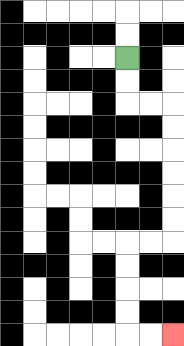{'start': '[5, 2]', 'end': '[7, 14]', 'path_directions': 'D,D,R,R,D,D,D,D,D,D,L,L,D,D,D,D,R,R', 'path_coordinates': '[[5, 2], [5, 3], [5, 4], [6, 4], [7, 4], [7, 5], [7, 6], [7, 7], [7, 8], [7, 9], [7, 10], [6, 10], [5, 10], [5, 11], [5, 12], [5, 13], [5, 14], [6, 14], [7, 14]]'}